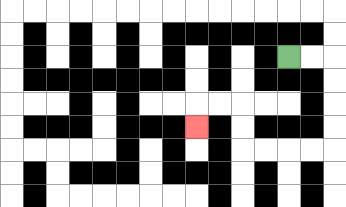{'start': '[12, 2]', 'end': '[8, 5]', 'path_directions': 'R,R,D,D,D,D,L,L,L,L,U,U,L,L,D', 'path_coordinates': '[[12, 2], [13, 2], [14, 2], [14, 3], [14, 4], [14, 5], [14, 6], [13, 6], [12, 6], [11, 6], [10, 6], [10, 5], [10, 4], [9, 4], [8, 4], [8, 5]]'}